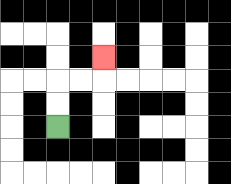{'start': '[2, 5]', 'end': '[4, 2]', 'path_directions': 'U,U,R,R,U', 'path_coordinates': '[[2, 5], [2, 4], [2, 3], [3, 3], [4, 3], [4, 2]]'}